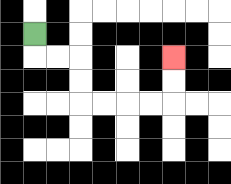{'start': '[1, 1]', 'end': '[7, 2]', 'path_directions': 'D,R,R,D,D,R,R,R,R,U,U', 'path_coordinates': '[[1, 1], [1, 2], [2, 2], [3, 2], [3, 3], [3, 4], [4, 4], [5, 4], [6, 4], [7, 4], [7, 3], [7, 2]]'}